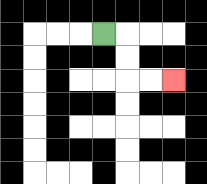{'start': '[4, 1]', 'end': '[7, 3]', 'path_directions': 'R,D,D,R,R', 'path_coordinates': '[[4, 1], [5, 1], [5, 2], [5, 3], [6, 3], [7, 3]]'}